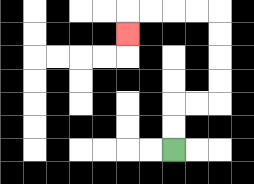{'start': '[7, 6]', 'end': '[5, 1]', 'path_directions': 'U,U,R,R,U,U,U,U,L,L,L,L,D', 'path_coordinates': '[[7, 6], [7, 5], [7, 4], [8, 4], [9, 4], [9, 3], [9, 2], [9, 1], [9, 0], [8, 0], [7, 0], [6, 0], [5, 0], [5, 1]]'}